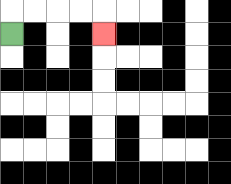{'start': '[0, 1]', 'end': '[4, 1]', 'path_directions': 'U,R,R,R,R,D', 'path_coordinates': '[[0, 1], [0, 0], [1, 0], [2, 0], [3, 0], [4, 0], [4, 1]]'}